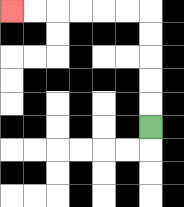{'start': '[6, 5]', 'end': '[0, 0]', 'path_directions': 'U,U,U,U,U,L,L,L,L,L,L', 'path_coordinates': '[[6, 5], [6, 4], [6, 3], [6, 2], [6, 1], [6, 0], [5, 0], [4, 0], [3, 0], [2, 0], [1, 0], [0, 0]]'}